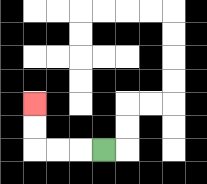{'start': '[4, 6]', 'end': '[1, 4]', 'path_directions': 'L,L,L,U,U', 'path_coordinates': '[[4, 6], [3, 6], [2, 6], [1, 6], [1, 5], [1, 4]]'}